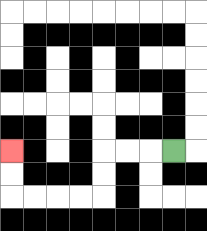{'start': '[7, 6]', 'end': '[0, 6]', 'path_directions': 'L,L,L,D,D,L,L,L,L,U,U', 'path_coordinates': '[[7, 6], [6, 6], [5, 6], [4, 6], [4, 7], [4, 8], [3, 8], [2, 8], [1, 8], [0, 8], [0, 7], [0, 6]]'}